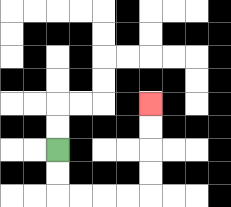{'start': '[2, 6]', 'end': '[6, 4]', 'path_directions': 'D,D,R,R,R,R,U,U,U,U', 'path_coordinates': '[[2, 6], [2, 7], [2, 8], [3, 8], [4, 8], [5, 8], [6, 8], [6, 7], [6, 6], [6, 5], [6, 4]]'}